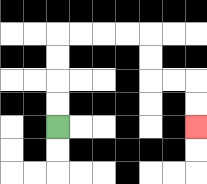{'start': '[2, 5]', 'end': '[8, 5]', 'path_directions': 'U,U,U,U,R,R,R,R,D,D,R,R,D,D', 'path_coordinates': '[[2, 5], [2, 4], [2, 3], [2, 2], [2, 1], [3, 1], [4, 1], [5, 1], [6, 1], [6, 2], [6, 3], [7, 3], [8, 3], [8, 4], [8, 5]]'}